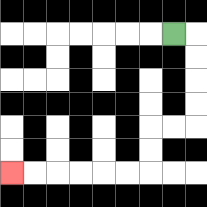{'start': '[7, 1]', 'end': '[0, 7]', 'path_directions': 'R,D,D,D,D,L,L,D,D,L,L,L,L,L,L', 'path_coordinates': '[[7, 1], [8, 1], [8, 2], [8, 3], [8, 4], [8, 5], [7, 5], [6, 5], [6, 6], [6, 7], [5, 7], [4, 7], [3, 7], [2, 7], [1, 7], [0, 7]]'}